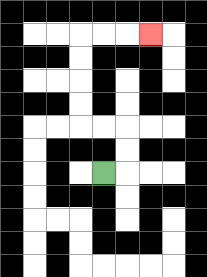{'start': '[4, 7]', 'end': '[6, 1]', 'path_directions': 'R,U,U,L,L,U,U,U,U,R,R,R', 'path_coordinates': '[[4, 7], [5, 7], [5, 6], [5, 5], [4, 5], [3, 5], [3, 4], [3, 3], [3, 2], [3, 1], [4, 1], [5, 1], [6, 1]]'}